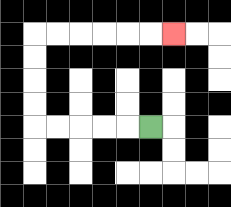{'start': '[6, 5]', 'end': '[7, 1]', 'path_directions': 'L,L,L,L,L,U,U,U,U,R,R,R,R,R,R', 'path_coordinates': '[[6, 5], [5, 5], [4, 5], [3, 5], [2, 5], [1, 5], [1, 4], [1, 3], [1, 2], [1, 1], [2, 1], [3, 1], [4, 1], [5, 1], [6, 1], [7, 1]]'}